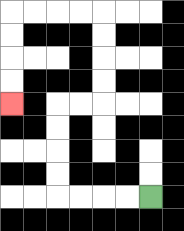{'start': '[6, 8]', 'end': '[0, 4]', 'path_directions': 'L,L,L,L,U,U,U,U,R,R,U,U,U,U,L,L,L,L,D,D,D,D', 'path_coordinates': '[[6, 8], [5, 8], [4, 8], [3, 8], [2, 8], [2, 7], [2, 6], [2, 5], [2, 4], [3, 4], [4, 4], [4, 3], [4, 2], [4, 1], [4, 0], [3, 0], [2, 0], [1, 0], [0, 0], [0, 1], [0, 2], [0, 3], [0, 4]]'}